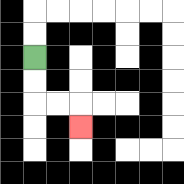{'start': '[1, 2]', 'end': '[3, 5]', 'path_directions': 'D,D,R,R,D', 'path_coordinates': '[[1, 2], [1, 3], [1, 4], [2, 4], [3, 4], [3, 5]]'}